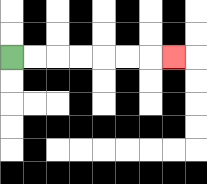{'start': '[0, 2]', 'end': '[7, 2]', 'path_directions': 'R,R,R,R,R,R,R', 'path_coordinates': '[[0, 2], [1, 2], [2, 2], [3, 2], [4, 2], [5, 2], [6, 2], [7, 2]]'}